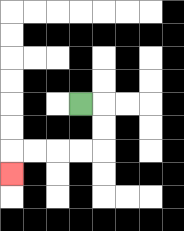{'start': '[3, 4]', 'end': '[0, 7]', 'path_directions': 'R,D,D,L,L,L,L,D', 'path_coordinates': '[[3, 4], [4, 4], [4, 5], [4, 6], [3, 6], [2, 6], [1, 6], [0, 6], [0, 7]]'}